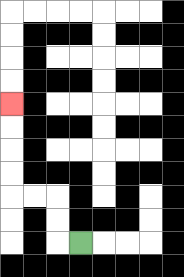{'start': '[3, 10]', 'end': '[0, 4]', 'path_directions': 'L,U,U,L,L,U,U,U,U', 'path_coordinates': '[[3, 10], [2, 10], [2, 9], [2, 8], [1, 8], [0, 8], [0, 7], [0, 6], [0, 5], [0, 4]]'}